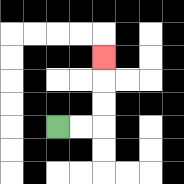{'start': '[2, 5]', 'end': '[4, 2]', 'path_directions': 'R,R,U,U,U', 'path_coordinates': '[[2, 5], [3, 5], [4, 5], [4, 4], [4, 3], [4, 2]]'}